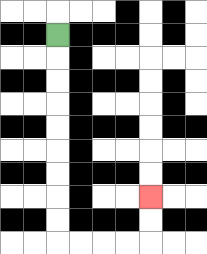{'start': '[2, 1]', 'end': '[6, 8]', 'path_directions': 'D,D,D,D,D,D,D,D,D,R,R,R,R,U,U', 'path_coordinates': '[[2, 1], [2, 2], [2, 3], [2, 4], [2, 5], [2, 6], [2, 7], [2, 8], [2, 9], [2, 10], [3, 10], [4, 10], [5, 10], [6, 10], [6, 9], [6, 8]]'}